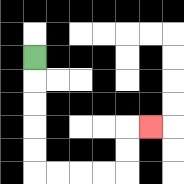{'start': '[1, 2]', 'end': '[6, 5]', 'path_directions': 'D,D,D,D,D,R,R,R,R,U,U,R', 'path_coordinates': '[[1, 2], [1, 3], [1, 4], [1, 5], [1, 6], [1, 7], [2, 7], [3, 7], [4, 7], [5, 7], [5, 6], [5, 5], [6, 5]]'}